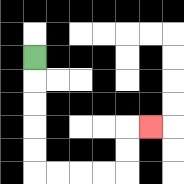{'start': '[1, 2]', 'end': '[6, 5]', 'path_directions': 'D,D,D,D,D,R,R,R,R,U,U,R', 'path_coordinates': '[[1, 2], [1, 3], [1, 4], [1, 5], [1, 6], [1, 7], [2, 7], [3, 7], [4, 7], [5, 7], [5, 6], [5, 5], [6, 5]]'}